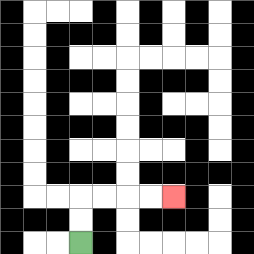{'start': '[3, 10]', 'end': '[7, 8]', 'path_directions': 'U,U,R,R,R,R', 'path_coordinates': '[[3, 10], [3, 9], [3, 8], [4, 8], [5, 8], [6, 8], [7, 8]]'}